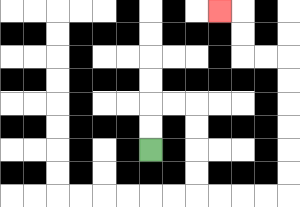{'start': '[6, 6]', 'end': '[9, 0]', 'path_directions': 'U,U,R,R,D,D,D,D,R,R,R,R,U,U,U,U,U,U,L,L,U,U,L', 'path_coordinates': '[[6, 6], [6, 5], [6, 4], [7, 4], [8, 4], [8, 5], [8, 6], [8, 7], [8, 8], [9, 8], [10, 8], [11, 8], [12, 8], [12, 7], [12, 6], [12, 5], [12, 4], [12, 3], [12, 2], [11, 2], [10, 2], [10, 1], [10, 0], [9, 0]]'}